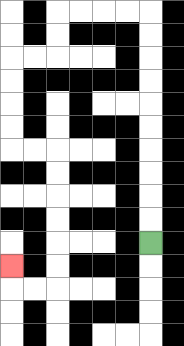{'start': '[6, 10]', 'end': '[0, 11]', 'path_directions': 'U,U,U,U,U,U,U,U,U,U,L,L,L,L,D,D,L,L,D,D,D,D,R,R,D,D,D,D,D,D,L,L,U', 'path_coordinates': '[[6, 10], [6, 9], [6, 8], [6, 7], [6, 6], [6, 5], [6, 4], [6, 3], [6, 2], [6, 1], [6, 0], [5, 0], [4, 0], [3, 0], [2, 0], [2, 1], [2, 2], [1, 2], [0, 2], [0, 3], [0, 4], [0, 5], [0, 6], [1, 6], [2, 6], [2, 7], [2, 8], [2, 9], [2, 10], [2, 11], [2, 12], [1, 12], [0, 12], [0, 11]]'}